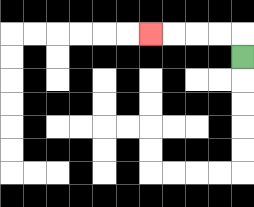{'start': '[10, 2]', 'end': '[6, 1]', 'path_directions': 'U,L,L,L,L', 'path_coordinates': '[[10, 2], [10, 1], [9, 1], [8, 1], [7, 1], [6, 1]]'}